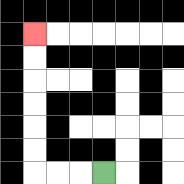{'start': '[4, 7]', 'end': '[1, 1]', 'path_directions': 'L,L,L,U,U,U,U,U,U', 'path_coordinates': '[[4, 7], [3, 7], [2, 7], [1, 7], [1, 6], [1, 5], [1, 4], [1, 3], [1, 2], [1, 1]]'}